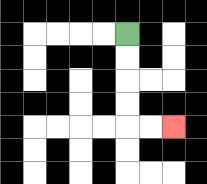{'start': '[5, 1]', 'end': '[7, 5]', 'path_directions': 'D,D,D,D,R,R', 'path_coordinates': '[[5, 1], [5, 2], [5, 3], [5, 4], [5, 5], [6, 5], [7, 5]]'}